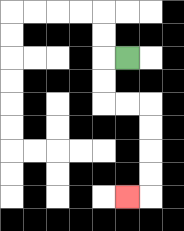{'start': '[5, 2]', 'end': '[5, 8]', 'path_directions': 'L,D,D,R,R,D,D,D,D,L', 'path_coordinates': '[[5, 2], [4, 2], [4, 3], [4, 4], [5, 4], [6, 4], [6, 5], [6, 6], [6, 7], [6, 8], [5, 8]]'}